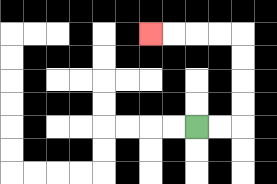{'start': '[8, 5]', 'end': '[6, 1]', 'path_directions': 'R,R,U,U,U,U,L,L,L,L', 'path_coordinates': '[[8, 5], [9, 5], [10, 5], [10, 4], [10, 3], [10, 2], [10, 1], [9, 1], [8, 1], [7, 1], [6, 1]]'}